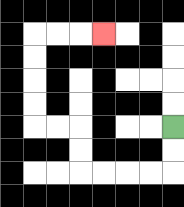{'start': '[7, 5]', 'end': '[4, 1]', 'path_directions': 'D,D,L,L,L,L,U,U,L,L,U,U,U,U,R,R,R', 'path_coordinates': '[[7, 5], [7, 6], [7, 7], [6, 7], [5, 7], [4, 7], [3, 7], [3, 6], [3, 5], [2, 5], [1, 5], [1, 4], [1, 3], [1, 2], [1, 1], [2, 1], [3, 1], [4, 1]]'}